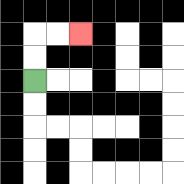{'start': '[1, 3]', 'end': '[3, 1]', 'path_directions': 'U,U,R,R', 'path_coordinates': '[[1, 3], [1, 2], [1, 1], [2, 1], [3, 1]]'}